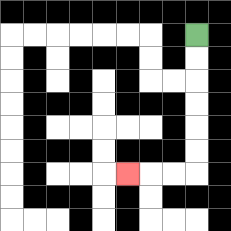{'start': '[8, 1]', 'end': '[5, 7]', 'path_directions': 'D,D,D,D,D,D,L,L,L', 'path_coordinates': '[[8, 1], [8, 2], [8, 3], [8, 4], [8, 5], [8, 6], [8, 7], [7, 7], [6, 7], [5, 7]]'}